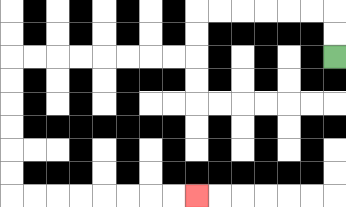{'start': '[14, 2]', 'end': '[8, 8]', 'path_directions': 'U,U,L,L,L,L,L,L,D,D,L,L,L,L,L,L,L,L,D,D,D,D,D,D,R,R,R,R,R,R,R,R', 'path_coordinates': '[[14, 2], [14, 1], [14, 0], [13, 0], [12, 0], [11, 0], [10, 0], [9, 0], [8, 0], [8, 1], [8, 2], [7, 2], [6, 2], [5, 2], [4, 2], [3, 2], [2, 2], [1, 2], [0, 2], [0, 3], [0, 4], [0, 5], [0, 6], [0, 7], [0, 8], [1, 8], [2, 8], [3, 8], [4, 8], [5, 8], [6, 8], [7, 8], [8, 8]]'}